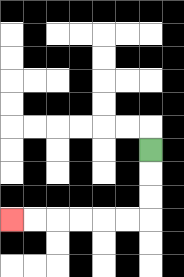{'start': '[6, 6]', 'end': '[0, 9]', 'path_directions': 'D,D,D,L,L,L,L,L,L', 'path_coordinates': '[[6, 6], [6, 7], [6, 8], [6, 9], [5, 9], [4, 9], [3, 9], [2, 9], [1, 9], [0, 9]]'}